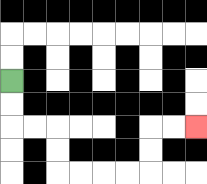{'start': '[0, 3]', 'end': '[8, 5]', 'path_directions': 'D,D,R,R,D,D,R,R,R,R,U,U,R,R', 'path_coordinates': '[[0, 3], [0, 4], [0, 5], [1, 5], [2, 5], [2, 6], [2, 7], [3, 7], [4, 7], [5, 7], [6, 7], [6, 6], [6, 5], [7, 5], [8, 5]]'}